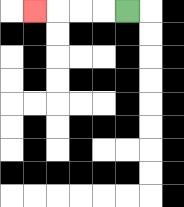{'start': '[5, 0]', 'end': '[1, 0]', 'path_directions': 'L,L,L,L', 'path_coordinates': '[[5, 0], [4, 0], [3, 0], [2, 0], [1, 0]]'}